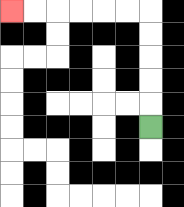{'start': '[6, 5]', 'end': '[0, 0]', 'path_directions': 'U,U,U,U,U,L,L,L,L,L,L', 'path_coordinates': '[[6, 5], [6, 4], [6, 3], [6, 2], [6, 1], [6, 0], [5, 0], [4, 0], [3, 0], [2, 0], [1, 0], [0, 0]]'}